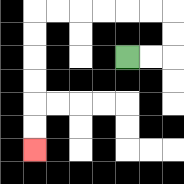{'start': '[5, 2]', 'end': '[1, 6]', 'path_directions': 'R,R,U,U,L,L,L,L,L,L,D,D,D,D,D,D', 'path_coordinates': '[[5, 2], [6, 2], [7, 2], [7, 1], [7, 0], [6, 0], [5, 0], [4, 0], [3, 0], [2, 0], [1, 0], [1, 1], [1, 2], [1, 3], [1, 4], [1, 5], [1, 6]]'}